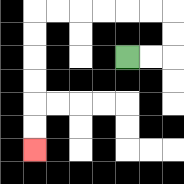{'start': '[5, 2]', 'end': '[1, 6]', 'path_directions': 'R,R,U,U,L,L,L,L,L,L,D,D,D,D,D,D', 'path_coordinates': '[[5, 2], [6, 2], [7, 2], [7, 1], [7, 0], [6, 0], [5, 0], [4, 0], [3, 0], [2, 0], [1, 0], [1, 1], [1, 2], [1, 3], [1, 4], [1, 5], [1, 6]]'}